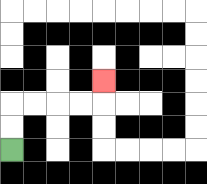{'start': '[0, 6]', 'end': '[4, 3]', 'path_directions': 'U,U,R,R,R,R,U', 'path_coordinates': '[[0, 6], [0, 5], [0, 4], [1, 4], [2, 4], [3, 4], [4, 4], [4, 3]]'}